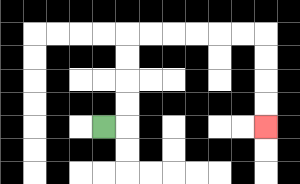{'start': '[4, 5]', 'end': '[11, 5]', 'path_directions': 'R,U,U,U,U,R,R,R,R,R,R,D,D,D,D', 'path_coordinates': '[[4, 5], [5, 5], [5, 4], [5, 3], [5, 2], [5, 1], [6, 1], [7, 1], [8, 1], [9, 1], [10, 1], [11, 1], [11, 2], [11, 3], [11, 4], [11, 5]]'}